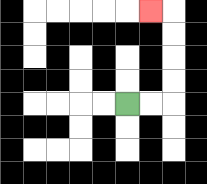{'start': '[5, 4]', 'end': '[6, 0]', 'path_directions': 'R,R,U,U,U,U,L', 'path_coordinates': '[[5, 4], [6, 4], [7, 4], [7, 3], [7, 2], [7, 1], [7, 0], [6, 0]]'}